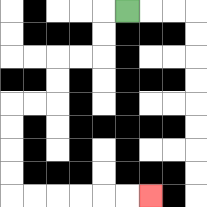{'start': '[5, 0]', 'end': '[6, 8]', 'path_directions': 'L,D,D,L,L,D,D,L,L,D,D,D,D,R,R,R,R,R,R', 'path_coordinates': '[[5, 0], [4, 0], [4, 1], [4, 2], [3, 2], [2, 2], [2, 3], [2, 4], [1, 4], [0, 4], [0, 5], [0, 6], [0, 7], [0, 8], [1, 8], [2, 8], [3, 8], [4, 8], [5, 8], [6, 8]]'}